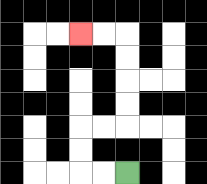{'start': '[5, 7]', 'end': '[3, 1]', 'path_directions': 'L,L,U,U,R,R,U,U,U,U,L,L', 'path_coordinates': '[[5, 7], [4, 7], [3, 7], [3, 6], [3, 5], [4, 5], [5, 5], [5, 4], [5, 3], [5, 2], [5, 1], [4, 1], [3, 1]]'}